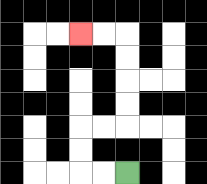{'start': '[5, 7]', 'end': '[3, 1]', 'path_directions': 'L,L,U,U,R,R,U,U,U,U,L,L', 'path_coordinates': '[[5, 7], [4, 7], [3, 7], [3, 6], [3, 5], [4, 5], [5, 5], [5, 4], [5, 3], [5, 2], [5, 1], [4, 1], [3, 1]]'}